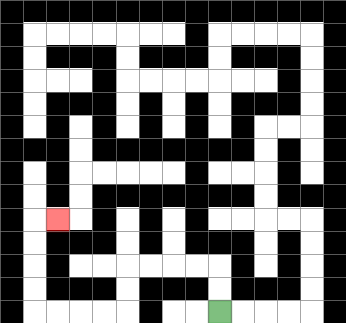{'start': '[9, 13]', 'end': '[2, 9]', 'path_directions': 'U,U,L,L,L,L,D,D,L,L,L,L,U,U,U,U,R', 'path_coordinates': '[[9, 13], [9, 12], [9, 11], [8, 11], [7, 11], [6, 11], [5, 11], [5, 12], [5, 13], [4, 13], [3, 13], [2, 13], [1, 13], [1, 12], [1, 11], [1, 10], [1, 9], [2, 9]]'}